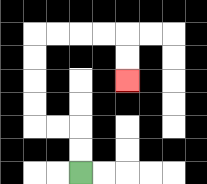{'start': '[3, 7]', 'end': '[5, 3]', 'path_directions': 'U,U,L,L,U,U,U,U,R,R,R,R,D,D', 'path_coordinates': '[[3, 7], [3, 6], [3, 5], [2, 5], [1, 5], [1, 4], [1, 3], [1, 2], [1, 1], [2, 1], [3, 1], [4, 1], [5, 1], [5, 2], [5, 3]]'}